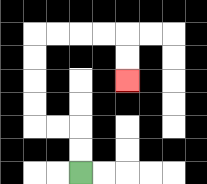{'start': '[3, 7]', 'end': '[5, 3]', 'path_directions': 'U,U,L,L,U,U,U,U,R,R,R,R,D,D', 'path_coordinates': '[[3, 7], [3, 6], [3, 5], [2, 5], [1, 5], [1, 4], [1, 3], [1, 2], [1, 1], [2, 1], [3, 1], [4, 1], [5, 1], [5, 2], [5, 3]]'}